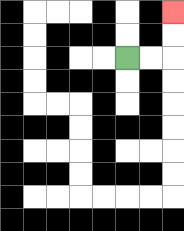{'start': '[5, 2]', 'end': '[7, 0]', 'path_directions': 'R,R,U,U', 'path_coordinates': '[[5, 2], [6, 2], [7, 2], [7, 1], [7, 0]]'}